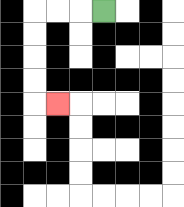{'start': '[4, 0]', 'end': '[2, 4]', 'path_directions': 'L,L,L,D,D,D,D,R', 'path_coordinates': '[[4, 0], [3, 0], [2, 0], [1, 0], [1, 1], [1, 2], [1, 3], [1, 4], [2, 4]]'}